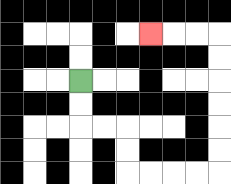{'start': '[3, 3]', 'end': '[6, 1]', 'path_directions': 'D,D,R,R,D,D,R,R,R,R,U,U,U,U,U,U,L,L,L', 'path_coordinates': '[[3, 3], [3, 4], [3, 5], [4, 5], [5, 5], [5, 6], [5, 7], [6, 7], [7, 7], [8, 7], [9, 7], [9, 6], [9, 5], [9, 4], [9, 3], [9, 2], [9, 1], [8, 1], [7, 1], [6, 1]]'}